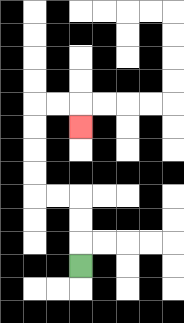{'start': '[3, 11]', 'end': '[3, 5]', 'path_directions': 'U,U,U,L,L,U,U,U,U,R,R,D', 'path_coordinates': '[[3, 11], [3, 10], [3, 9], [3, 8], [2, 8], [1, 8], [1, 7], [1, 6], [1, 5], [1, 4], [2, 4], [3, 4], [3, 5]]'}